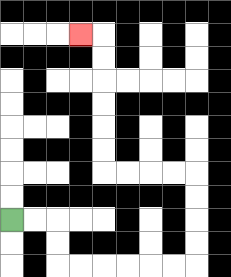{'start': '[0, 9]', 'end': '[3, 1]', 'path_directions': 'R,R,D,D,R,R,R,R,R,R,U,U,U,U,L,L,L,L,U,U,U,U,U,U,L', 'path_coordinates': '[[0, 9], [1, 9], [2, 9], [2, 10], [2, 11], [3, 11], [4, 11], [5, 11], [6, 11], [7, 11], [8, 11], [8, 10], [8, 9], [8, 8], [8, 7], [7, 7], [6, 7], [5, 7], [4, 7], [4, 6], [4, 5], [4, 4], [4, 3], [4, 2], [4, 1], [3, 1]]'}